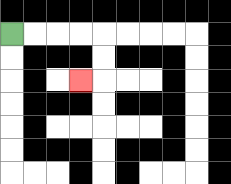{'start': '[0, 1]', 'end': '[3, 3]', 'path_directions': 'R,R,R,R,D,D,L', 'path_coordinates': '[[0, 1], [1, 1], [2, 1], [3, 1], [4, 1], [4, 2], [4, 3], [3, 3]]'}